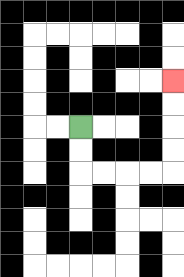{'start': '[3, 5]', 'end': '[7, 3]', 'path_directions': 'D,D,R,R,R,R,U,U,U,U', 'path_coordinates': '[[3, 5], [3, 6], [3, 7], [4, 7], [5, 7], [6, 7], [7, 7], [7, 6], [7, 5], [7, 4], [7, 3]]'}